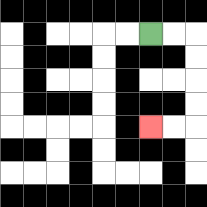{'start': '[6, 1]', 'end': '[6, 5]', 'path_directions': 'R,R,D,D,D,D,L,L', 'path_coordinates': '[[6, 1], [7, 1], [8, 1], [8, 2], [8, 3], [8, 4], [8, 5], [7, 5], [6, 5]]'}